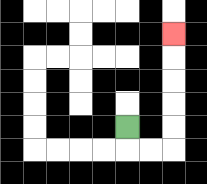{'start': '[5, 5]', 'end': '[7, 1]', 'path_directions': 'D,R,R,U,U,U,U,U', 'path_coordinates': '[[5, 5], [5, 6], [6, 6], [7, 6], [7, 5], [7, 4], [7, 3], [7, 2], [7, 1]]'}